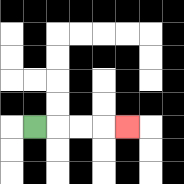{'start': '[1, 5]', 'end': '[5, 5]', 'path_directions': 'R,R,R,R', 'path_coordinates': '[[1, 5], [2, 5], [3, 5], [4, 5], [5, 5]]'}